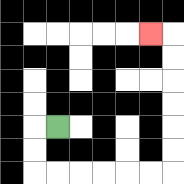{'start': '[2, 5]', 'end': '[6, 1]', 'path_directions': 'L,D,D,R,R,R,R,R,R,U,U,U,U,U,U,L', 'path_coordinates': '[[2, 5], [1, 5], [1, 6], [1, 7], [2, 7], [3, 7], [4, 7], [5, 7], [6, 7], [7, 7], [7, 6], [7, 5], [7, 4], [7, 3], [7, 2], [7, 1], [6, 1]]'}